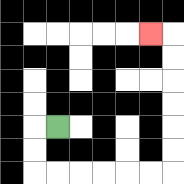{'start': '[2, 5]', 'end': '[6, 1]', 'path_directions': 'L,D,D,R,R,R,R,R,R,U,U,U,U,U,U,L', 'path_coordinates': '[[2, 5], [1, 5], [1, 6], [1, 7], [2, 7], [3, 7], [4, 7], [5, 7], [6, 7], [7, 7], [7, 6], [7, 5], [7, 4], [7, 3], [7, 2], [7, 1], [6, 1]]'}